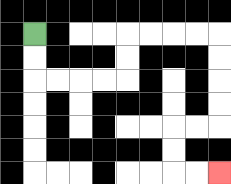{'start': '[1, 1]', 'end': '[9, 7]', 'path_directions': 'D,D,R,R,R,R,U,U,R,R,R,R,D,D,D,D,L,L,D,D,R,R', 'path_coordinates': '[[1, 1], [1, 2], [1, 3], [2, 3], [3, 3], [4, 3], [5, 3], [5, 2], [5, 1], [6, 1], [7, 1], [8, 1], [9, 1], [9, 2], [9, 3], [9, 4], [9, 5], [8, 5], [7, 5], [7, 6], [7, 7], [8, 7], [9, 7]]'}